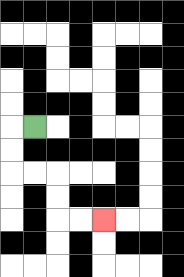{'start': '[1, 5]', 'end': '[4, 9]', 'path_directions': 'L,D,D,R,R,D,D,R,R', 'path_coordinates': '[[1, 5], [0, 5], [0, 6], [0, 7], [1, 7], [2, 7], [2, 8], [2, 9], [3, 9], [4, 9]]'}